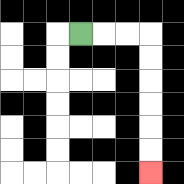{'start': '[3, 1]', 'end': '[6, 7]', 'path_directions': 'R,R,R,D,D,D,D,D,D', 'path_coordinates': '[[3, 1], [4, 1], [5, 1], [6, 1], [6, 2], [6, 3], [6, 4], [6, 5], [6, 6], [6, 7]]'}